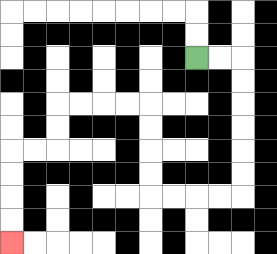{'start': '[8, 2]', 'end': '[0, 10]', 'path_directions': 'R,R,D,D,D,D,D,D,L,L,L,L,U,U,U,U,L,L,L,L,D,D,L,L,D,D,D,D', 'path_coordinates': '[[8, 2], [9, 2], [10, 2], [10, 3], [10, 4], [10, 5], [10, 6], [10, 7], [10, 8], [9, 8], [8, 8], [7, 8], [6, 8], [6, 7], [6, 6], [6, 5], [6, 4], [5, 4], [4, 4], [3, 4], [2, 4], [2, 5], [2, 6], [1, 6], [0, 6], [0, 7], [0, 8], [0, 9], [0, 10]]'}